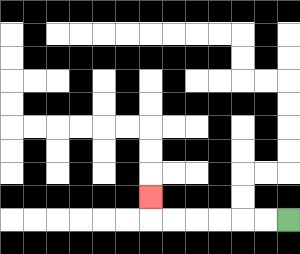{'start': '[12, 9]', 'end': '[6, 8]', 'path_directions': 'L,L,L,L,L,L,U', 'path_coordinates': '[[12, 9], [11, 9], [10, 9], [9, 9], [8, 9], [7, 9], [6, 9], [6, 8]]'}